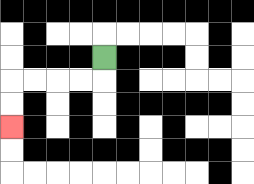{'start': '[4, 2]', 'end': '[0, 5]', 'path_directions': 'D,L,L,L,L,D,D', 'path_coordinates': '[[4, 2], [4, 3], [3, 3], [2, 3], [1, 3], [0, 3], [0, 4], [0, 5]]'}